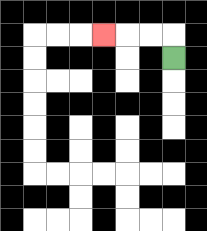{'start': '[7, 2]', 'end': '[4, 1]', 'path_directions': 'U,L,L,L', 'path_coordinates': '[[7, 2], [7, 1], [6, 1], [5, 1], [4, 1]]'}